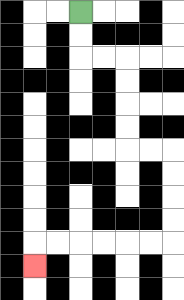{'start': '[3, 0]', 'end': '[1, 11]', 'path_directions': 'D,D,R,R,D,D,D,D,R,R,D,D,D,D,L,L,L,L,L,L,D', 'path_coordinates': '[[3, 0], [3, 1], [3, 2], [4, 2], [5, 2], [5, 3], [5, 4], [5, 5], [5, 6], [6, 6], [7, 6], [7, 7], [7, 8], [7, 9], [7, 10], [6, 10], [5, 10], [4, 10], [3, 10], [2, 10], [1, 10], [1, 11]]'}